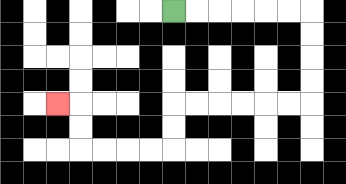{'start': '[7, 0]', 'end': '[2, 4]', 'path_directions': 'R,R,R,R,R,R,D,D,D,D,L,L,L,L,L,L,D,D,L,L,L,L,U,U,L', 'path_coordinates': '[[7, 0], [8, 0], [9, 0], [10, 0], [11, 0], [12, 0], [13, 0], [13, 1], [13, 2], [13, 3], [13, 4], [12, 4], [11, 4], [10, 4], [9, 4], [8, 4], [7, 4], [7, 5], [7, 6], [6, 6], [5, 6], [4, 6], [3, 6], [3, 5], [3, 4], [2, 4]]'}